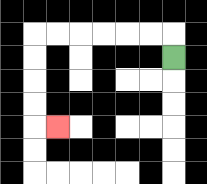{'start': '[7, 2]', 'end': '[2, 5]', 'path_directions': 'U,L,L,L,L,L,L,D,D,D,D,R', 'path_coordinates': '[[7, 2], [7, 1], [6, 1], [5, 1], [4, 1], [3, 1], [2, 1], [1, 1], [1, 2], [1, 3], [1, 4], [1, 5], [2, 5]]'}